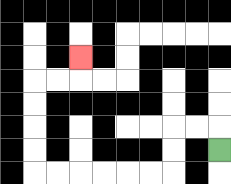{'start': '[9, 6]', 'end': '[3, 2]', 'path_directions': 'U,L,L,D,D,L,L,L,L,L,L,U,U,U,U,R,R,U', 'path_coordinates': '[[9, 6], [9, 5], [8, 5], [7, 5], [7, 6], [7, 7], [6, 7], [5, 7], [4, 7], [3, 7], [2, 7], [1, 7], [1, 6], [1, 5], [1, 4], [1, 3], [2, 3], [3, 3], [3, 2]]'}